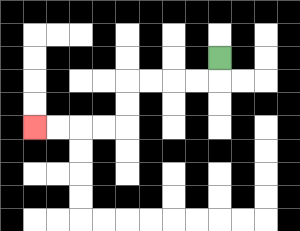{'start': '[9, 2]', 'end': '[1, 5]', 'path_directions': 'D,L,L,L,L,D,D,L,L,L,L', 'path_coordinates': '[[9, 2], [9, 3], [8, 3], [7, 3], [6, 3], [5, 3], [5, 4], [5, 5], [4, 5], [3, 5], [2, 5], [1, 5]]'}